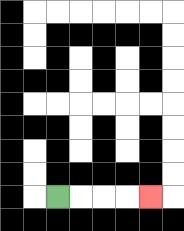{'start': '[2, 8]', 'end': '[6, 8]', 'path_directions': 'R,R,R,R', 'path_coordinates': '[[2, 8], [3, 8], [4, 8], [5, 8], [6, 8]]'}